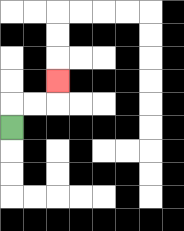{'start': '[0, 5]', 'end': '[2, 3]', 'path_directions': 'U,R,R,U', 'path_coordinates': '[[0, 5], [0, 4], [1, 4], [2, 4], [2, 3]]'}